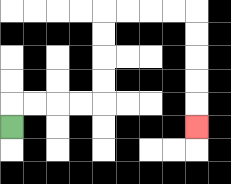{'start': '[0, 5]', 'end': '[8, 5]', 'path_directions': 'U,R,R,R,R,U,U,U,U,R,R,R,R,D,D,D,D,D', 'path_coordinates': '[[0, 5], [0, 4], [1, 4], [2, 4], [3, 4], [4, 4], [4, 3], [4, 2], [4, 1], [4, 0], [5, 0], [6, 0], [7, 0], [8, 0], [8, 1], [8, 2], [8, 3], [8, 4], [8, 5]]'}